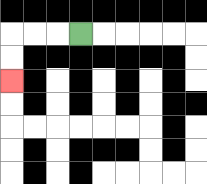{'start': '[3, 1]', 'end': '[0, 3]', 'path_directions': 'L,L,L,D,D', 'path_coordinates': '[[3, 1], [2, 1], [1, 1], [0, 1], [0, 2], [0, 3]]'}